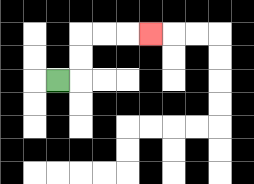{'start': '[2, 3]', 'end': '[6, 1]', 'path_directions': 'R,U,U,R,R,R', 'path_coordinates': '[[2, 3], [3, 3], [3, 2], [3, 1], [4, 1], [5, 1], [6, 1]]'}